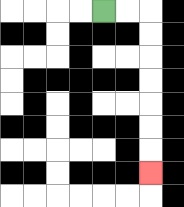{'start': '[4, 0]', 'end': '[6, 7]', 'path_directions': 'R,R,D,D,D,D,D,D,D', 'path_coordinates': '[[4, 0], [5, 0], [6, 0], [6, 1], [6, 2], [6, 3], [6, 4], [6, 5], [6, 6], [6, 7]]'}